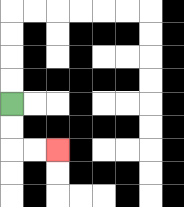{'start': '[0, 4]', 'end': '[2, 6]', 'path_directions': 'D,D,R,R', 'path_coordinates': '[[0, 4], [0, 5], [0, 6], [1, 6], [2, 6]]'}